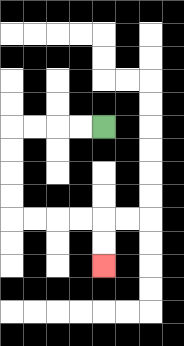{'start': '[4, 5]', 'end': '[4, 11]', 'path_directions': 'L,L,L,L,D,D,D,D,R,R,R,R,D,D', 'path_coordinates': '[[4, 5], [3, 5], [2, 5], [1, 5], [0, 5], [0, 6], [0, 7], [0, 8], [0, 9], [1, 9], [2, 9], [3, 9], [4, 9], [4, 10], [4, 11]]'}